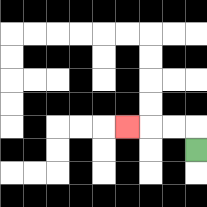{'start': '[8, 6]', 'end': '[5, 5]', 'path_directions': 'U,L,L,L', 'path_coordinates': '[[8, 6], [8, 5], [7, 5], [6, 5], [5, 5]]'}